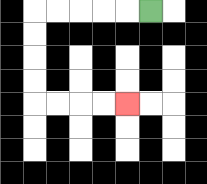{'start': '[6, 0]', 'end': '[5, 4]', 'path_directions': 'L,L,L,L,L,D,D,D,D,R,R,R,R', 'path_coordinates': '[[6, 0], [5, 0], [4, 0], [3, 0], [2, 0], [1, 0], [1, 1], [1, 2], [1, 3], [1, 4], [2, 4], [3, 4], [4, 4], [5, 4]]'}